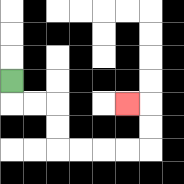{'start': '[0, 3]', 'end': '[5, 4]', 'path_directions': 'D,R,R,D,D,R,R,R,R,U,U,L', 'path_coordinates': '[[0, 3], [0, 4], [1, 4], [2, 4], [2, 5], [2, 6], [3, 6], [4, 6], [5, 6], [6, 6], [6, 5], [6, 4], [5, 4]]'}